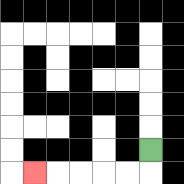{'start': '[6, 6]', 'end': '[1, 7]', 'path_directions': 'D,L,L,L,L,L', 'path_coordinates': '[[6, 6], [6, 7], [5, 7], [4, 7], [3, 7], [2, 7], [1, 7]]'}